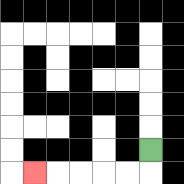{'start': '[6, 6]', 'end': '[1, 7]', 'path_directions': 'D,L,L,L,L,L', 'path_coordinates': '[[6, 6], [6, 7], [5, 7], [4, 7], [3, 7], [2, 7], [1, 7]]'}